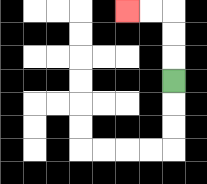{'start': '[7, 3]', 'end': '[5, 0]', 'path_directions': 'U,U,U,L,L', 'path_coordinates': '[[7, 3], [7, 2], [7, 1], [7, 0], [6, 0], [5, 0]]'}